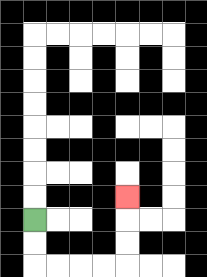{'start': '[1, 9]', 'end': '[5, 8]', 'path_directions': 'D,D,R,R,R,R,U,U,U', 'path_coordinates': '[[1, 9], [1, 10], [1, 11], [2, 11], [3, 11], [4, 11], [5, 11], [5, 10], [5, 9], [5, 8]]'}